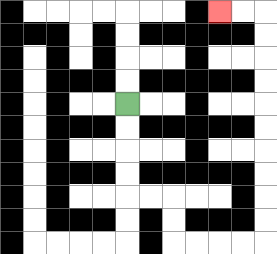{'start': '[5, 4]', 'end': '[9, 0]', 'path_directions': 'D,D,D,D,R,R,D,D,R,R,R,R,U,U,U,U,U,U,U,U,U,U,L,L', 'path_coordinates': '[[5, 4], [5, 5], [5, 6], [5, 7], [5, 8], [6, 8], [7, 8], [7, 9], [7, 10], [8, 10], [9, 10], [10, 10], [11, 10], [11, 9], [11, 8], [11, 7], [11, 6], [11, 5], [11, 4], [11, 3], [11, 2], [11, 1], [11, 0], [10, 0], [9, 0]]'}